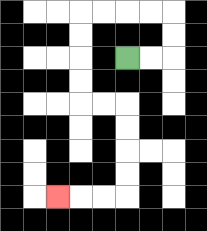{'start': '[5, 2]', 'end': '[2, 8]', 'path_directions': 'R,R,U,U,L,L,L,L,D,D,D,D,R,R,D,D,D,D,L,L,L', 'path_coordinates': '[[5, 2], [6, 2], [7, 2], [7, 1], [7, 0], [6, 0], [5, 0], [4, 0], [3, 0], [3, 1], [3, 2], [3, 3], [3, 4], [4, 4], [5, 4], [5, 5], [5, 6], [5, 7], [5, 8], [4, 8], [3, 8], [2, 8]]'}